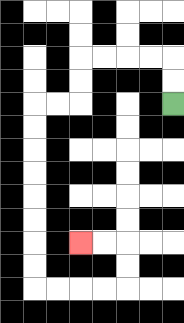{'start': '[7, 4]', 'end': '[3, 10]', 'path_directions': 'U,U,L,L,L,L,D,D,L,L,D,D,D,D,D,D,D,D,R,R,R,R,U,U,L,L', 'path_coordinates': '[[7, 4], [7, 3], [7, 2], [6, 2], [5, 2], [4, 2], [3, 2], [3, 3], [3, 4], [2, 4], [1, 4], [1, 5], [1, 6], [1, 7], [1, 8], [1, 9], [1, 10], [1, 11], [1, 12], [2, 12], [3, 12], [4, 12], [5, 12], [5, 11], [5, 10], [4, 10], [3, 10]]'}